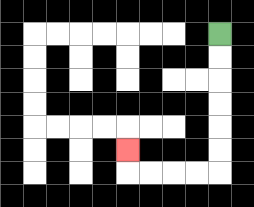{'start': '[9, 1]', 'end': '[5, 6]', 'path_directions': 'D,D,D,D,D,D,L,L,L,L,U', 'path_coordinates': '[[9, 1], [9, 2], [9, 3], [9, 4], [9, 5], [9, 6], [9, 7], [8, 7], [7, 7], [6, 7], [5, 7], [5, 6]]'}